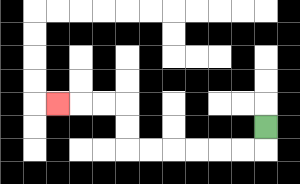{'start': '[11, 5]', 'end': '[2, 4]', 'path_directions': 'D,L,L,L,L,L,L,U,U,L,L,L', 'path_coordinates': '[[11, 5], [11, 6], [10, 6], [9, 6], [8, 6], [7, 6], [6, 6], [5, 6], [5, 5], [5, 4], [4, 4], [3, 4], [2, 4]]'}